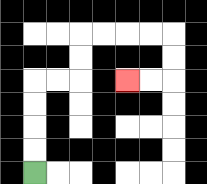{'start': '[1, 7]', 'end': '[5, 3]', 'path_directions': 'U,U,U,U,R,R,U,U,R,R,R,R,D,D,L,L', 'path_coordinates': '[[1, 7], [1, 6], [1, 5], [1, 4], [1, 3], [2, 3], [3, 3], [3, 2], [3, 1], [4, 1], [5, 1], [6, 1], [7, 1], [7, 2], [7, 3], [6, 3], [5, 3]]'}